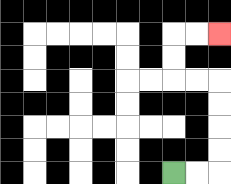{'start': '[7, 7]', 'end': '[9, 1]', 'path_directions': 'R,R,U,U,U,U,L,L,U,U,R,R', 'path_coordinates': '[[7, 7], [8, 7], [9, 7], [9, 6], [9, 5], [9, 4], [9, 3], [8, 3], [7, 3], [7, 2], [7, 1], [8, 1], [9, 1]]'}